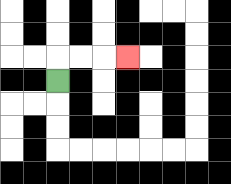{'start': '[2, 3]', 'end': '[5, 2]', 'path_directions': 'U,R,R,R', 'path_coordinates': '[[2, 3], [2, 2], [3, 2], [4, 2], [5, 2]]'}